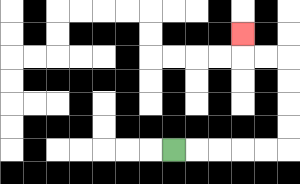{'start': '[7, 6]', 'end': '[10, 1]', 'path_directions': 'R,R,R,R,R,U,U,U,U,L,L,U', 'path_coordinates': '[[7, 6], [8, 6], [9, 6], [10, 6], [11, 6], [12, 6], [12, 5], [12, 4], [12, 3], [12, 2], [11, 2], [10, 2], [10, 1]]'}